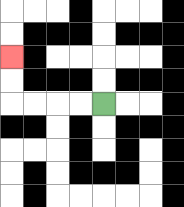{'start': '[4, 4]', 'end': '[0, 2]', 'path_directions': 'L,L,L,L,U,U', 'path_coordinates': '[[4, 4], [3, 4], [2, 4], [1, 4], [0, 4], [0, 3], [0, 2]]'}